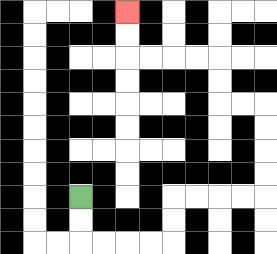{'start': '[3, 8]', 'end': '[5, 0]', 'path_directions': 'D,D,R,R,R,R,U,U,R,R,R,R,U,U,U,U,L,L,U,U,L,L,L,L,U,U', 'path_coordinates': '[[3, 8], [3, 9], [3, 10], [4, 10], [5, 10], [6, 10], [7, 10], [7, 9], [7, 8], [8, 8], [9, 8], [10, 8], [11, 8], [11, 7], [11, 6], [11, 5], [11, 4], [10, 4], [9, 4], [9, 3], [9, 2], [8, 2], [7, 2], [6, 2], [5, 2], [5, 1], [5, 0]]'}